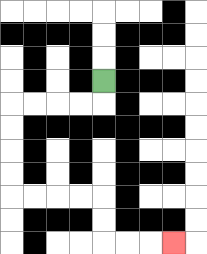{'start': '[4, 3]', 'end': '[7, 10]', 'path_directions': 'D,L,L,L,L,D,D,D,D,R,R,R,R,D,D,R,R,R', 'path_coordinates': '[[4, 3], [4, 4], [3, 4], [2, 4], [1, 4], [0, 4], [0, 5], [0, 6], [0, 7], [0, 8], [1, 8], [2, 8], [3, 8], [4, 8], [4, 9], [4, 10], [5, 10], [6, 10], [7, 10]]'}